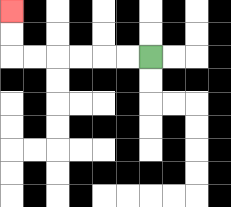{'start': '[6, 2]', 'end': '[0, 0]', 'path_directions': 'L,L,L,L,L,L,U,U', 'path_coordinates': '[[6, 2], [5, 2], [4, 2], [3, 2], [2, 2], [1, 2], [0, 2], [0, 1], [0, 0]]'}